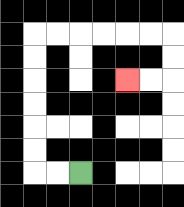{'start': '[3, 7]', 'end': '[5, 3]', 'path_directions': 'L,L,U,U,U,U,U,U,R,R,R,R,R,R,D,D,L,L', 'path_coordinates': '[[3, 7], [2, 7], [1, 7], [1, 6], [1, 5], [1, 4], [1, 3], [1, 2], [1, 1], [2, 1], [3, 1], [4, 1], [5, 1], [6, 1], [7, 1], [7, 2], [7, 3], [6, 3], [5, 3]]'}